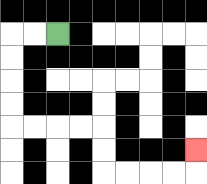{'start': '[2, 1]', 'end': '[8, 6]', 'path_directions': 'L,L,D,D,D,D,R,R,R,R,D,D,R,R,R,R,U', 'path_coordinates': '[[2, 1], [1, 1], [0, 1], [0, 2], [0, 3], [0, 4], [0, 5], [1, 5], [2, 5], [3, 5], [4, 5], [4, 6], [4, 7], [5, 7], [6, 7], [7, 7], [8, 7], [8, 6]]'}